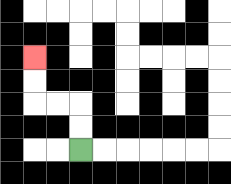{'start': '[3, 6]', 'end': '[1, 2]', 'path_directions': 'U,U,L,L,U,U', 'path_coordinates': '[[3, 6], [3, 5], [3, 4], [2, 4], [1, 4], [1, 3], [1, 2]]'}